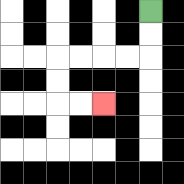{'start': '[6, 0]', 'end': '[4, 4]', 'path_directions': 'D,D,L,L,L,L,D,D,R,R', 'path_coordinates': '[[6, 0], [6, 1], [6, 2], [5, 2], [4, 2], [3, 2], [2, 2], [2, 3], [2, 4], [3, 4], [4, 4]]'}